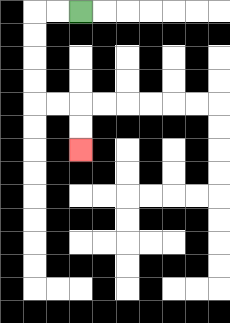{'start': '[3, 0]', 'end': '[3, 6]', 'path_directions': 'L,L,D,D,D,D,R,R,D,D', 'path_coordinates': '[[3, 0], [2, 0], [1, 0], [1, 1], [1, 2], [1, 3], [1, 4], [2, 4], [3, 4], [3, 5], [3, 6]]'}